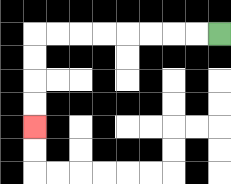{'start': '[9, 1]', 'end': '[1, 5]', 'path_directions': 'L,L,L,L,L,L,L,L,D,D,D,D', 'path_coordinates': '[[9, 1], [8, 1], [7, 1], [6, 1], [5, 1], [4, 1], [3, 1], [2, 1], [1, 1], [1, 2], [1, 3], [1, 4], [1, 5]]'}